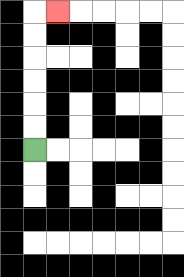{'start': '[1, 6]', 'end': '[2, 0]', 'path_directions': 'U,U,U,U,U,U,R', 'path_coordinates': '[[1, 6], [1, 5], [1, 4], [1, 3], [1, 2], [1, 1], [1, 0], [2, 0]]'}